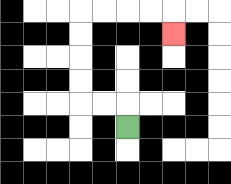{'start': '[5, 5]', 'end': '[7, 1]', 'path_directions': 'U,L,L,U,U,U,U,R,R,R,R,D', 'path_coordinates': '[[5, 5], [5, 4], [4, 4], [3, 4], [3, 3], [3, 2], [3, 1], [3, 0], [4, 0], [5, 0], [6, 0], [7, 0], [7, 1]]'}